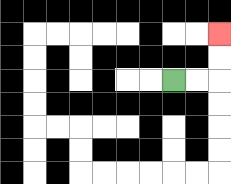{'start': '[7, 3]', 'end': '[9, 1]', 'path_directions': 'R,R,U,U', 'path_coordinates': '[[7, 3], [8, 3], [9, 3], [9, 2], [9, 1]]'}